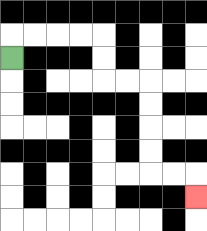{'start': '[0, 2]', 'end': '[8, 8]', 'path_directions': 'U,R,R,R,R,D,D,R,R,D,D,D,D,R,R,D', 'path_coordinates': '[[0, 2], [0, 1], [1, 1], [2, 1], [3, 1], [4, 1], [4, 2], [4, 3], [5, 3], [6, 3], [6, 4], [6, 5], [6, 6], [6, 7], [7, 7], [8, 7], [8, 8]]'}